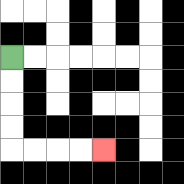{'start': '[0, 2]', 'end': '[4, 6]', 'path_directions': 'D,D,D,D,R,R,R,R', 'path_coordinates': '[[0, 2], [0, 3], [0, 4], [0, 5], [0, 6], [1, 6], [2, 6], [3, 6], [4, 6]]'}